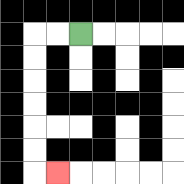{'start': '[3, 1]', 'end': '[2, 7]', 'path_directions': 'L,L,D,D,D,D,D,D,R', 'path_coordinates': '[[3, 1], [2, 1], [1, 1], [1, 2], [1, 3], [1, 4], [1, 5], [1, 6], [1, 7], [2, 7]]'}